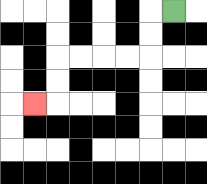{'start': '[7, 0]', 'end': '[1, 4]', 'path_directions': 'L,D,D,L,L,L,L,D,D,L', 'path_coordinates': '[[7, 0], [6, 0], [6, 1], [6, 2], [5, 2], [4, 2], [3, 2], [2, 2], [2, 3], [2, 4], [1, 4]]'}